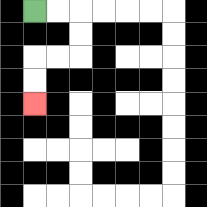{'start': '[1, 0]', 'end': '[1, 4]', 'path_directions': 'R,R,D,D,L,L,D,D', 'path_coordinates': '[[1, 0], [2, 0], [3, 0], [3, 1], [3, 2], [2, 2], [1, 2], [1, 3], [1, 4]]'}